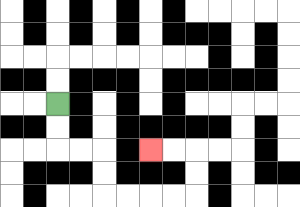{'start': '[2, 4]', 'end': '[6, 6]', 'path_directions': 'D,D,R,R,D,D,R,R,R,R,U,U,L,L', 'path_coordinates': '[[2, 4], [2, 5], [2, 6], [3, 6], [4, 6], [4, 7], [4, 8], [5, 8], [6, 8], [7, 8], [8, 8], [8, 7], [8, 6], [7, 6], [6, 6]]'}